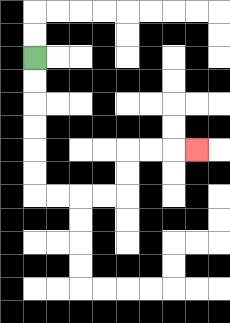{'start': '[1, 2]', 'end': '[8, 6]', 'path_directions': 'D,D,D,D,D,D,R,R,R,R,U,U,R,R,R', 'path_coordinates': '[[1, 2], [1, 3], [1, 4], [1, 5], [1, 6], [1, 7], [1, 8], [2, 8], [3, 8], [4, 8], [5, 8], [5, 7], [5, 6], [6, 6], [7, 6], [8, 6]]'}